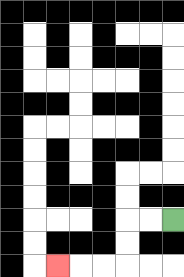{'start': '[7, 9]', 'end': '[2, 11]', 'path_directions': 'L,L,D,D,L,L,L', 'path_coordinates': '[[7, 9], [6, 9], [5, 9], [5, 10], [5, 11], [4, 11], [3, 11], [2, 11]]'}